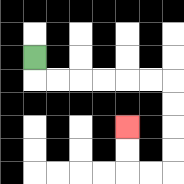{'start': '[1, 2]', 'end': '[5, 5]', 'path_directions': 'D,R,R,R,R,R,R,D,D,D,D,L,L,U,U', 'path_coordinates': '[[1, 2], [1, 3], [2, 3], [3, 3], [4, 3], [5, 3], [6, 3], [7, 3], [7, 4], [7, 5], [7, 6], [7, 7], [6, 7], [5, 7], [5, 6], [5, 5]]'}